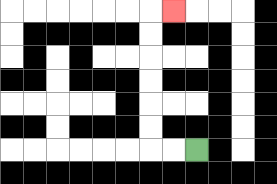{'start': '[8, 6]', 'end': '[7, 0]', 'path_directions': 'L,L,U,U,U,U,U,U,R', 'path_coordinates': '[[8, 6], [7, 6], [6, 6], [6, 5], [6, 4], [6, 3], [6, 2], [6, 1], [6, 0], [7, 0]]'}